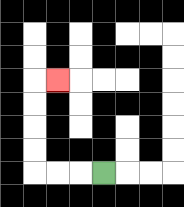{'start': '[4, 7]', 'end': '[2, 3]', 'path_directions': 'L,L,L,U,U,U,U,R', 'path_coordinates': '[[4, 7], [3, 7], [2, 7], [1, 7], [1, 6], [1, 5], [1, 4], [1, 3], [2, 3]]'}